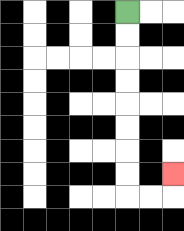{'start': '[5, 0]', 'end': '[7, 7]', 'path_directions': 'D,D,D,D,D,D,D,D,R,R,U', 'path_coordinates': '[[5, 0], [5, 1], [5, 2], [5, 3], [5, 4], [5, 5], [5, 6], [5, 7], [5, 8], [6, 8], [7, 8], [7, 7]]'}